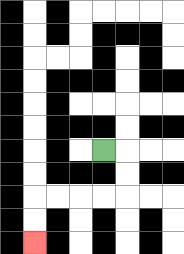{'start': '[4, 6]', 'end': '[1, 10]', 'path_directions': 'R,D,D,L,L,L,L,D,D', 'path_coordinates': '[[4, 6], [5, 6], [5, 7], [5, 8], [4, 8], [3, 8], [2, 8], [1, 8], [1, 9], [1, 10]]'}